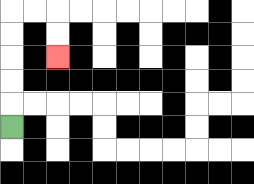{'start': '[0, 5]', 'end': '[2, 2]', 'path_directions': 'U,U,U,U,U,R,R,D,D', 'path_coordinates': '[[0, 5], [0, 4], [0, 3], [0, 2], [0, 1], [0, 0], [1, 0], [2, 0], [2, 1], [2, 2]]'}